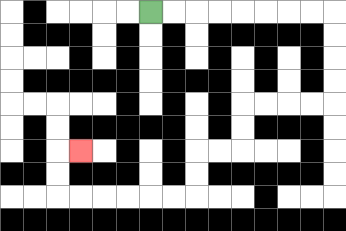{'start': '[6, 0]', 'end': '[3, 6]', 'path_directions': 'R,R,R,R,R,R,R,R,D,D,D,D,L,L,L,L,D,D,L,L,D,D,L,L,L,L,L,L,U,U,R', 'path_coordinates': '[[6, 0], [7, 0], [8, 0], [9, 0], [10, 0], [11, 0], [12, 0], [13, 0], [14, 0], [14, 1], [14, 2], [14, 3], [14, 4], [13, 4], [12, 4], [11, 4], [10, 4], [10, 5], [10, 6], [9, 6], [8, 6], [8, 7], [8, 8], [7, 8], [6, 8], [5, 8], [4, 8], [3, 8], [2, 8], [2, 7], [2, 6], [3, 6]]'}